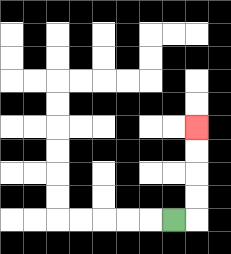{'start': '[7, 9]', 'end': '[8, 5]', 'path_directions': 'R,U,U,U,U', 'path_coordinates': '[[7, 9], [8, 9], [8, 8], [8, 7], [8, 6], [8, 5]]'}